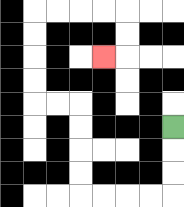{'start': '[7, 5]', 'end': '[4, 2]', 'path_directions': 'D,D,D,L,L,L,L,U,U,U,U,L,L,U,U,U,U,R,R,R,R,D,D,L', 'path_coordinates': '[[7, 5], [7, 6], [7, 7], [7, 8], [6, 8], [5, 8], [4, 8], [3, 8], [3, 7], [3, 6], [3, 5], [3, 4], [2, 4], [1, 4], [1, 3], [1, 2], [1, 1], [1, 0], [2, 0], [3, 0], [4, 0], [5, 0], [5, 1], [5, 2], [4, 2]]'}